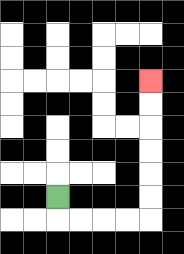{'start': '[2, 8]', 'end': '[6, 3]', 'path_directions': 'D,R,R,R,R,U,U,U,U,U,U', 'path_coordinates': '[[2, 8], [2, 9], [3, 9], [4, 9], [5, 9], [6, 9], [6, 8], [6, 7], [6, 6], [6, 5], [6, 4], [6, 3]]'}